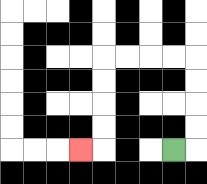{'start': '[7, 6]', 'end': '[3, 6]', 'path_directions': 'R,U,U,U,U,L,L,L,L,D,D,D,D,L', 'path_coordinates': '[[7, 6], [8, 6], [8, 5], [8, 4], [8, 3], [8, 2], [7, 2], [6, 2], [5, 2], [4, 2], [4, 3], [4, 4], [4, 5], [4, 6], [3, 6]]'}